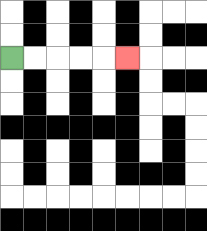{'start': '[0, 2]', 'end': '[5, 2]', 'path_directions': 'R,R,R,R,R', 'path_coordinates': '[[0, 2], [1, 2], [2, 2], [3, 2], [4, 2], [5, 2]]'}